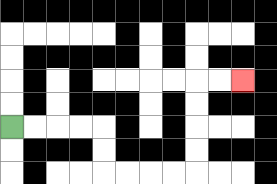{'start': '[0, 5]', 'end': '[10, 3]', 'path_directions': 'R,R,R,R,D,D,R,R,R,R,U,U,U,U,R,R', 'path_coordinates': '[[0, 5], [1, 5], [2, 5], [3, 5], [4, 5], [4, 6], [4, 7], [5, 7], [6, 7], [7, 7], [8, 7], [8, 6], [8, 5], [8, 4], [8, 3], [9, 3], [10, 3]]'}